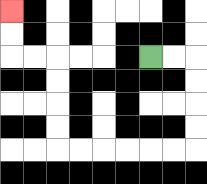{'start': '[6, 2]', 'end': '[0, 0]', 'path_directions': 'R,R,D,D,D,D,L,L,L,L,L,L,U,U,U,U,L,L,U,U', 'path_coordinates': '[[6, 2], [7, 2], [8, 2], [8, 3], [8, 4], [8, 5], [8, 6], [7, 6], [6, 6], [5, 6], [4, 6], [3, 6], [2, 6], [2, 5], [2, 4], [2, 3], [2, 2], [1, 2], [0, 2], [0, 1], [0, 0]]'}